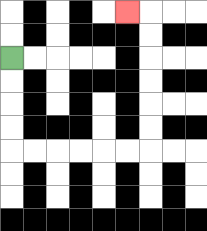{'start': '[0, 2]', 'end': '[5, 0]', 'path_directions': 'D,D,D,D,R,R,R,R,R,R,U,U,U,U,U,U,L', 'path_coordinates': '[[0, 2], [0, 3], [0, 4], [0, 5], [0, 6], [1, 6], [2, 6], [3, 6], [4, 6], [5, 6], [6, 6], [6, 5], [6, 4], [6, 3], [6, 2], [6, 1], [6, 0], [5, 0]]'}